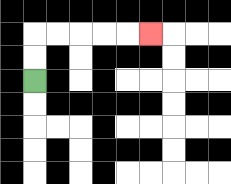{'start': '[1, 3]', 'end': '[6, 1]', 'path_directions': 'U,U,R,R,R,R,R', 'path_coordinates': '[[1, 3], [1, 2], [1, 1], [2, 1], [3, 1], [4, 1], [5, 1], [6, 1]]'}